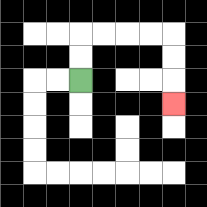{'start': '[3, 3]', 'end': '[7, 4]', 'path_directions': 'U,U,R,R,R,R,D,D,D', 'path_coordinates': '[[3, 3], [3, 2], [3, 1], [4, 1], [5, 1], [6, 1], [7, 1], [7, 2], [7, 3], [7, 4]]'}